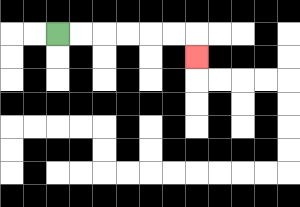{'start': '[2, 1]', 'end': '[8, 2]', 'path_directions': 'R,R,R,R,R,R,D', 'path_coordinates': '[[2, 1], [3, 1], [4, 1], [5, 1], [6, 1], [7, 1], [8, 1], [8, 2]]'}